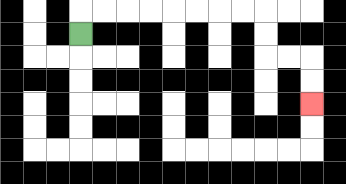{'start': '[3, 1]', 'end': '[13, 4]', 'path_directions': 'U,R,R,R,R,R,R,R,R,D,D,R,R,D,D', 'path_coordinates': '[[3, 1], [3, 0], [4, 0], [5, 0], [6, 0], [7, 0], [8, 0], [9, 0], [10, 0], [11, 0], [11, 1], [11, 2], [12, 2], [13, 2], [13, 3], [13, 4]]'}